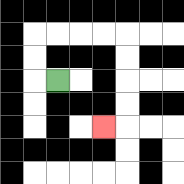{'start': '[2, 3]', 'end': '[4, 5]', 'path_directions': 'L,U,U,R,R,R,R,D,D,D,D,L', 'path_coordinates': '[[2, 3], [1, 3], [1, 2], [1, 1], [2, 1], [3, 1], [4, 1], [5, 1], [5, 2], [5, 3], [5, 4], [5, 5], [4, 5]]'}